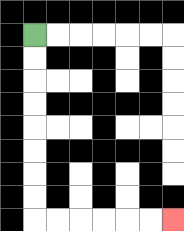{'start': '[1, 1]', 'end': '[7, 9]', 'path_directions': 'D,D,D,D,D,D,D,D,R,R,R,R,R,R', 'path_coordinates': '[[1, 1], [1, 2], [1, 3], [1, 4], [1, 5], [1, 6], [1, 7], [1, 8], [1, 9], [2, 9], [3, 9], [4, 9], [5, 9], [6, 9], [7, 9]]'}